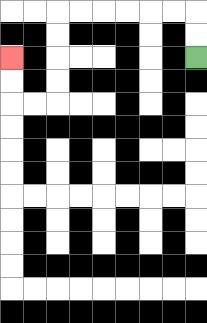{'start': '[8, 2]', 'end': '[0, 2]', 'path_directions': 'U,U,L,L,L,L,L,L,D,D,D,D,L,L,U,U', 'path_coordinates': '[[8, 2], [8, 1], [8, 0], [7, 0], [6, 0], [5, 0], [4, 0], [3, 0], [2, 0], [2, 1], [2, 2], [2, 3], [2, 4], [1, 4], [0, 4], [0, 3], [0, 2]]'}